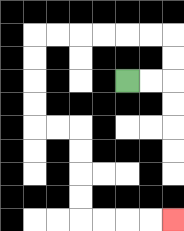{'start': '[5, 3]', 'end': '[7, 9]', 'path_directions': 'R,R,U,U,L,L,L,L,L,L,D,D,D,D,R,R,D,D,D,D,R,R,R,R', 'path_coordinates': '[[5, 3], [6, 3], [7, 3], [7, 2], [7, 1], [6, 1], [5, 1], [4, 1], [3, 1], [2, 1], [1, 1], [1, 2], [1, 3], [1, 4], [1, 5], [2, 5], [3, 5], [3, 6], [3, 7], [3, 8], [3, 9], [4, 9], [5, 9], [6, 9], [7, 9]]'}